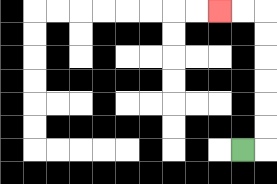{'start': '[10, 6]', 'end': '[9, 0]', 'path_directions': 'R,U,U,U,U,U,U,L,L', 'path_coordinates': '[[10, 6], [11, 6], [11, 5], [11, 4], [11, 3], [11, 2], [11, 1], [11, 0], [10, 0], [9, 0]]'}